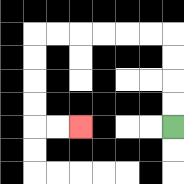{'start': '[7, 5]', 'end': '[3, 5]', 'path_directions': 'U,U,U,U,L,L,L,L,L,L,D,D,D,D,R,R', 'path_coordinates': '[[7, 5], [7, 4], [7, 3], [7, 2], [7, 1], [6, 1], [5, 1], [4, 1], [3, 1], [2, 1], [1, 1], [1, 2], [1, 3], [1, 4], [1, 5], [2, 5], [3, 5]]'}